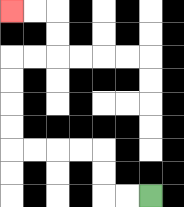{'start': '[6, 8]', 'end': '[0, 0]', 'path_directions': 'L,L,U,U,L,L,L,L,U,U,U,U,R,R,U,U,L,L', 'path_coordinates': '[[6, 8], [5, 8], [4, 8], [4, 7], [4, 6], [3, 6], [2, 6], [1, 6], [0, 6], [0, 5], [0, 4], [0, 3], [0, 2], [1, 2], [2, 2], [2, 1], [2, 0], [1, 0], [0, 0]]'}